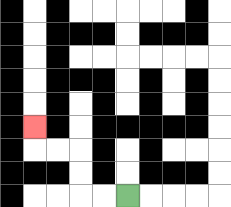{'start': '[5, 8]', 'end': '[1, 5]', 'path_directions': 'L,L,U,U,L,L,U', 'path_coordinates': '[[5, 8], [4, 8], [3, 8], [3, 7], [3, 6], [2, 6], [1, 6], [1, 5]]'}